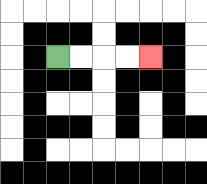{'start': '[2, 2]', 'end': '[6, 2]', 'path_directions': 'R,R,R,R', 'path_coordinates': '[[2, 2], [3, 2], [4, 2], [5, 2], [6, 2]]'}